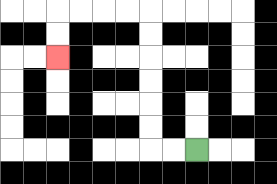{'start': '[8, 6]', 'end': '[2, 2]', 'path_directions': 'L,L,U,U,U,U,U,U,L,L,L,L,D,D', 'path_coordinates': '[[8, 6], [7, 6], [6, 6], [6, 5], [6, 4], [6, 3], [6, 2], [6, 1], [6, 0], [5, 0], [4, 0], [3, 0], [2, 0], [2, 1], [2, 2]]'}